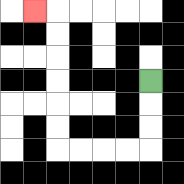{'start': '[6, 3]', 'end': '[1, 0]', 'path_directions': 'D,D,D,L,L,L,L,U,U,U,U,U,U,L', 'path_coordinates': '[[6, 3], [6, 4], [6, 5], [6, 6], [5, 6], [4, 6], [3, 6], [2, 6], [2, 5], [2, 4], [2, 3], [2, 2], [2, 1], [2, 0], [1, 0]]'}